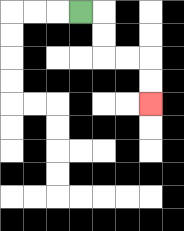{'start': '[3, 0]', 'end': '[6, 4]', 'path_directions': 'R,D,D,R,R,D,D', 'path_coordinates': '[[3, 0], [4, 0], [4, 1], [4, 2], [5, 2], [6, 2], [6, 3], [6, 4]]'}